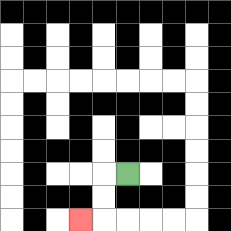{'start': '[5, 7]', 'end': '[3, 9]', 'path_directions': 'L,D,D,L', 'path_coordinates': '[[5, 7], [4, 7], [4, 8], [4, 9], [3, 9]]'}